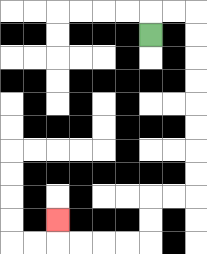{'start': '[6, 1]', 'end': '[2, 9]', 'path_directions': 'U,R,R,D,D,D,D,D,D,D,D,L,L,D,D,L,L,L,L,U', 'path_coordinates': '[[6, 1], [6, 0], [7, 0], [8, 0], [8, 1], [8, 2], [8, 3], [8, 4], [8, 5], [8, 6], [8, 7], [8, 8], [7, 8], [6, 8], [6, 9], [6, 10], [5, 10], [4, 10], [3, 10], [2, 10], [2, 9]]'}